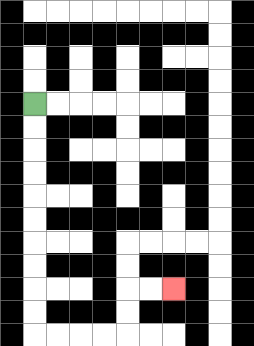{'start': '[1, 4]', 'end': '[7, 12]', 'path_directions': 'D,D,D,D,D,D,D,D,D,D,R,R,R,R,U,U,R,R', 'path_coordinates': '[[1, 4], [1, 5], [1, 6], [1, 7], [1, 8], [1, 9], [1, 10], [1, 11], [1, 12], [1, 13], [1, 14], [2, 14], [3, 14], [4, 14], [5, 14], [5, 13], [5, 12], [6, 12], [7, 12]]'}